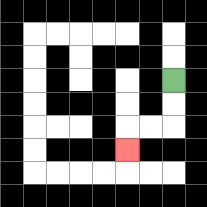{'start': '[7, 3]', 'end': '[5, 6]', 'path_directions': 'D,D,L,L,D', 'path_coordinates': '[[7, 3], [7, 4], [7, 5], [6, 5], [5, 5], [5, 6]]'}